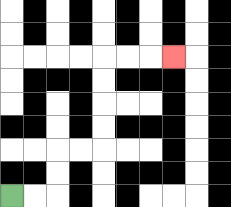{'start': '[0, 8]', 'end': '[7, 2]', 'path_directions': 'R,R,U,U,R,R,U,U,U,U,R,R,R', 'path_coordinates': '[[0, 8], [1, 8], [2, 8], [2, 7], [2, 6], [3, 6], [4, 6], [4, 5], [4, 4], [4, 3], [4, 2], [5, 2], [6, 2], [7, 2]]'}